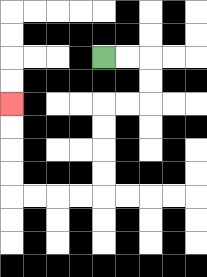{'start': '[4, 2]', 'end': '[0, 4]', 'path_directions': 'R,R,D,D,L,L,D,D,D,D,L,L,L,L,U,U,U,U', 'path_coordinates': '[[4, 2], [5, 2], [6, 2], [6, 3], [6, 4], [5, 4], [4, 4], [4, 5], [4, 6], [4, 7], [4, 8], [3, 8], [2, 8], [1, 8], [0, 8], [0, 7], [0, 6], [0, 5], [0, 4]]'}